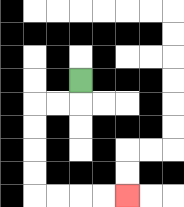{'start': '[3, 3]', 'end': '[5, 8]', 'path_directions': 'D,L,L,D,D,D,D,R,R,R,R', 'path_coordinates': '[[3, 3], [3, 4], [2, 4], [1, 4], [1, 5], [1, 6], [1, 7], [1, 8], [2, 8], [3, 8], [4, 8], [5, 8]]'}